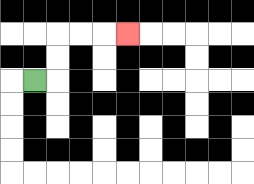{'start': '[1, 3]', 'end': '[5, 1]', 'path_directions': 'R,U,U,R,R,R', 'path_coordinates': '[[1, 3], [2, 3], [2, 2], [2, 1], [3, 1], [4, 1], [5, 1]]'}